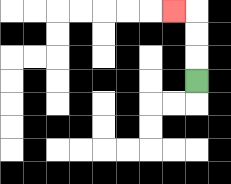{'start': '[8, 3]', 'end': '[7, 0]', 'path_directions': 'U,U,U,L', 'path_coordinates': '[[8, 3], [8, 2], [8, 1], [8, 0], [7, 0]]'}